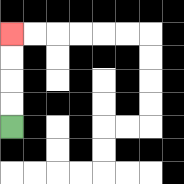{'start': '[0, 5]', 'end': '[0, 1]', 'path_directions': 'U,U,U,U', 'path_coordinates': '[[0, 5], [0, 4], [0, 3], [0, 2], [0, 1]]'}